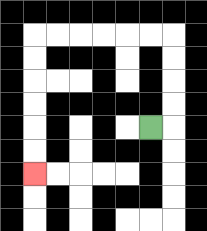{'start': '[6, 5]', 'end': '[1, 7]', 'path_directions': 'R,U,U,U,U,L,L,L,L,L,L,D,D,D,D,D,D', 'path_coordinates': '[[6, 5], [7, 5], [7, 4], [7, 3], [7, 2], [7, 1], [6, 1], [5, 1], [4, 1], [3, 1], [2, 1], [1, 1], [1, 2], [1, 3], [1, 4], [1, 5], [1, 6], [1, 7]]'}